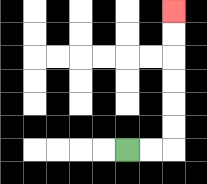{'start': '[5, 6]', 'end': '[7, 0]', 'path_directions': 'R,R,U,U,U,U,U,U', 'path_coordinates': '[[5, 6], [6, 6], [7, 6], [7, 5], [7, 4], [7, 3], [7, 2], [7, 1], [7, 0]]'}